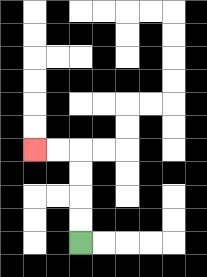{'start': '[3, 10]', 'end': '[1, 6]', 'path_directions': 'U,U,U,U,L,L', 'path_coordinates': '[[3, 10], [3, 9], [3, 8], [3, 7], [3, 6], [2, 6], [1, 6]]'}